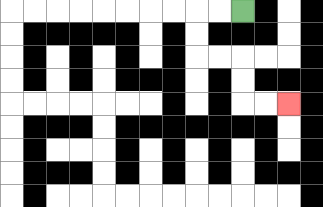{'start': '[10, 0]', 'end': '[12, 4]', 'path_directions': 'L,L,D,D,R,R,D,D,R,R', 'path_coordinates': '[[10, 0], [9, 0], [8, 0], [8, 1], [8, 2], [9, 2], [10, 2], [10, 3], [10, 4], [11, 4], [12, 4]]'}